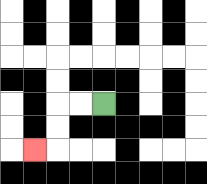{'start': '[4, 4]', 'end': '[1, 6]', 'path_directions': 'L,L,D,D,L', 'path_coordinates': '[[4, 4], [3, 4], [2, 4], [2, 5], [2, 6], [1, 6]]'}